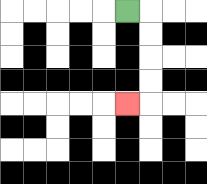{'start': '[5, 0]', 'end': '[5, 4]', 'path_directions': 'R,D,D,D,D,L', 'path_coordinates': '[[5, 0], [6, 0], [6, 1], [6, 2], [6, 3], [6, 4], [5, 4]]'}